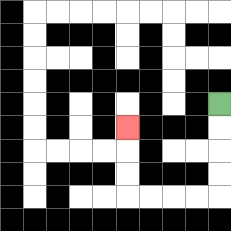{'start': '[9, 4]', 'end': '[5, 5]', 'path_directions': 'D,D,D,D,L,L,L,L,U,U,U', 'path_coordinates': '[[9, 4], [9, 5], [9, 6], [9, 7], [9, 8], [8, 8], [7, 8], [6, 8], [5, 8], [5, 7], [5, 6], [5, 5]]'}